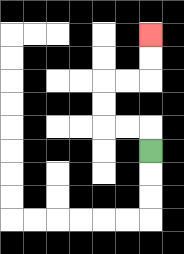{'start': '[6, 6]', 'end': '[6, 1]', 'path_directions': 'U,L,L,U,U,R,R,U,U', 'path_coordinates': '[[6, 6], [6, 5], [5, 5], [4, 5], [4, 4], [4, 3], [5, 3], [6, 3], [6, 2], [6, 1]]'}